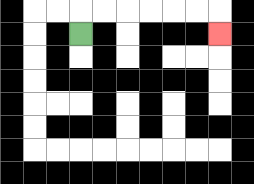{'start': '[3, 1]', 'end': '[9, 1]', 'path_directions': 'U,R,R,R,R,R,R,D', 'path_coordinates': '[[3, 1], [3, 0], [4, 0], [5, 0], [6, 0], [7, 0], [8, 0], [9, 0], [9, 1]]'}